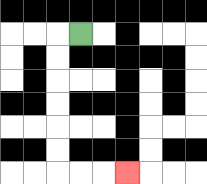{'start': '[3, 1]', 'end': '[5, 7]', 'path_directions': 'L,D,D,D,D,D,D,R,R,R', 'path_coordinates': '[[3, 1], [2, 1], [2, 2], [2, 3], [2, 4], [2, 5], [2, 6], [2, 7], [3, 7], [4, 7], [5, 7]]'}